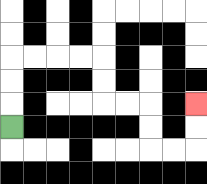{'start': '[0, 5]', 'end': '[8, 4]', 'path_directions': 'U,U,U,R,R,R,R,D,D,R,R,D,D,R,R,U,U', 'path_coordinates': '[[0, 5], [0, 4], [0, 3], [0, 2], [1, 2], [2, 2], [3, 2], [4, 2], [4, 3], [4, 4], [5, 4], [6, 4], [6, 5], [6, 6], [7, 6], [8, 6], [8, 5], [8, 4]]'}